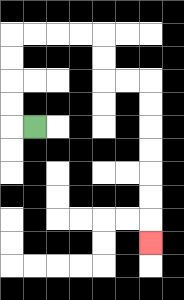{'start': '[1, 5]', 'end': '[6, 10]', 'path_directions': 'L,U,U,U,U,R,R,R,R,D,D,R,R,D,D,D,D,D,D,D', 'path_coordinates': '[[1, 5], [0, 5], [0, 4], [0, 3], [0, 2], [0, 1], [1, 1], [2, 1], [3, 1], [4, 1], [4, 2], [4, 3], [5, 3], [6, 3], [6, 4], [6, 5], [6, 6], [6, 7], [6, 8], [6, 9], [6, 10]]'}